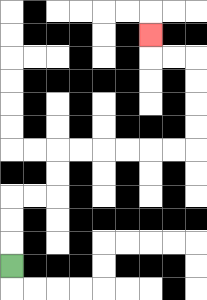{'start': '[0, 11]', 'end': '[6, 1]', 'path_directions': 'U,U,U,R,R,U,U,R,R,R,R,R,R,U,U,U,U,L,L,U', 'path_coordinates': '[[0, 11], [0, 10], [0, 9], [0, 8], [1, 8], [2, 8], [2, 7], [2, 6], [3, 6], [4, 6], [5, 6], [6, 6], [7, 6], [8, 6], [8, 5], [8, 4], [8, 3], [8, 2], [7, 2], [6, 2], [6, 1]]'}